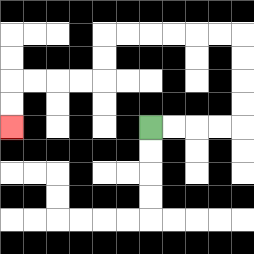{'start': '[6, 5]', 'end': '[0, 5]', 'path_directions': 'R,R,R,R,U,U,U,U,L,L,L,L,L,L,D,D,L,L,L,L,D,D', 'path_coordinates': '[[6, 5], [7, 5], [8, 5], [9, 5], [10, 5], [10, 4], [10, 3], [10, 2], [10, 1], [9, 1], [8, 1], [7, 1], [6, 1], [5, 1], [4, 1], [4, 2], [4, 3], [3, 3], [2, 3], [1, 3], [0, 3], [0, 4], [0, 5]]'}